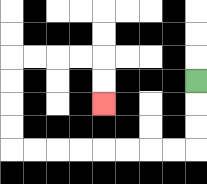{'start': '[8, 3]', 'end': '[4, 4]', 'path_directions': 'D,D,D,L,L,L,L,L,L,L,L,U,U,U,U,R,R,R,R,D,D', 'path_coordinates': '[[8, 3], [8, 4], [8, 5], [8, 6], [7, 6], [6, 6], [5, 6], [4, 6], [3, 6], [2, 6], [1, 6], [0, 6], [0, 5], [0, 4], [0, 3], [0, 2], [1, 2], [2, 2], [3, 2], [4, 2], [4, 3], [4, 4]]'}